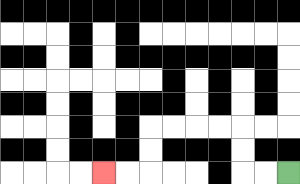{'start': '[12, 7]', 'end': '[4, 7]', 'path_directions': 'L,L,U,U,L,L,L,L,D,D,L,L', 'path_coordinates': '[[12, 7], [11, 7], [10, 7], [10, 6], [10, 5], [9, 5], [8, 5], [7, 5], [6, 5], [6, 6], [6, 7], [5, 7], [4, 7]]'}